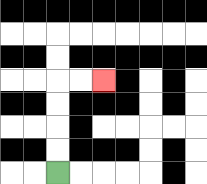{'start': '[2, 7]', 'end': '[4, 3]', 'path_directions': 'U,U,U,U,R,R', 'path_coordinates': '[[2, 7], [2, 6], [2, 5], [2, 4], [2, 3], [3, 3], [4, 3]]'}